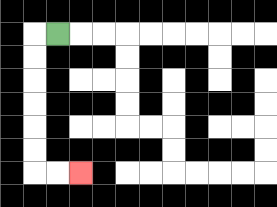{'start': '[2, 1]', 'end': '[3, 7]', 'path_directions': 'L,D,D,D,D,D,D,R,R', 'path_coordinates': '[[2, 1], [1, 1], [1, 2], [1, 3], [1, 4], [1, 5], [1, 6], [1, 7], [2, 7], [3, 7]]'}